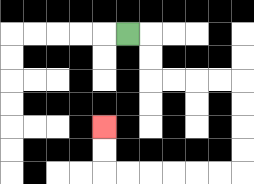{'start': '[5, 1]', 'end': '[4, 5]', 'path_directions': 'R,D,D,R,R,R,R,D,D,D,D,L,L,L,L,L,L,U,U', 'path_coordinates': '[[5, 1], [6, 1], [6, 2], [6, 3], [7, 3], [8, 3], [9, 3], [10, 3], [10, 4], [10, 5], [10, 6], [10, 7], [9, 7], [8, 7], [7, 7], [6, 7], [5, 7], [4, 7], [4, 6], [4, 5]]'}